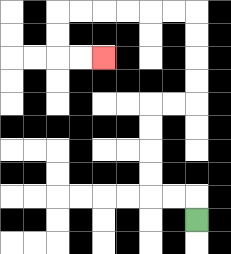{'start': '[8, 9]', 'end': '[4, 2]', 'path_directions': 'U,L,L,U,U,U,U,R,R,U,U,U,U,L,L,L,L,L,L,D,D,R,R', 'path_coordinates': '[[8, 9], [8, 8], [7, 8], [6, 8], [6, 7], [6, 6], [6, 5], [6, 4], [7, 4], [8, 4], [8, 3], [8, 2], [8, 1], [8, 0], [7, 0], [6, 0], [5, 0], [4, 0], [3, 0], [2, 0], [2, 1], [2, 2], [3, 2], [4, 2]]'}